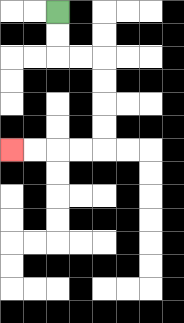{'start': '[2, 0]', 'end': '[0, 6]', 'path_directions': 'D,D,R,R,D,D,D,D,L,L,L,L', 'path_coordinates': '[[2, 0], [2, 1], [2, 2], [3, 2], [4, 2], [4, 3], [4, 4], [4, 5], [4, 6], [3, 6], [2, 6], [1, 6], [0, 6]]'}